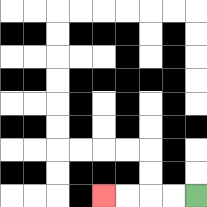{'start': '[8, 8]', 'end': '[4, 8]', 'path_directions': 'L,L,L,L', 'path_coordinates': '[[8, 8], [7, 8], [6, 8], [5, 8], [4, 8]]'}